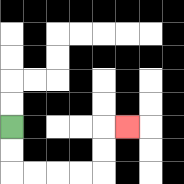{'start': '[0, 5]', 'end': '[5, 5]', 'path_directions': 'D,D,R,R,R,R,U,U,R', 'path_coordinates': '[[0, 5], [0, 6], [0, 7], [1, 7], [2, 7], [3, 7], [4, 7], [4, 6], [4, 5], [5, 5]]'}